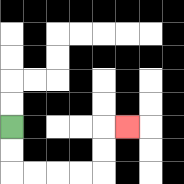{'start': '[0, 5]', 'end': '[5, 5]', 'path_directions': 'D,D,R,R,R,R,U,U,R', 'path_coordinates': '[[0, 5], [0, 6], [0, 7], [1, 7], [2, 7], [3, 7], [4, 7], [4, 6], [4, 5], [5, 5]]'}